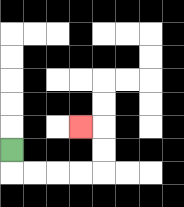{'start': '[0, 6]', 'end': '[3, 5]', 'path_directions': 'D,R,R,R,R,U,U,L', 'path_coordinates': '[[0, 6], [0, 7], [1, 7], [2, 7], [3, 7], [4, 7], [4, 6], [4, 5], [3, 5]]'}